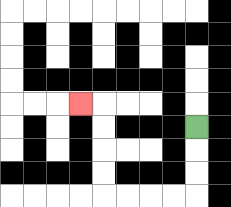{'start': '[8, 5]', 'end': '[3, 4]', 'path_directions': 'D,D,D,L,L,L,L,U,U,U,U,L', 'path_coordinates': '[[8, 5], [8, 6], [8, 7], [8, 8], [7, 8], [6, 8], [5, 8], [4, 8], [4, 7], [4, 6], [4, 5], [4, 4], [3, 4]]'}